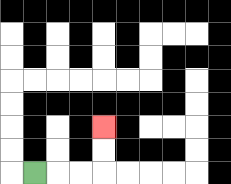{'start': '[1, 7]', 'end': '[4, 5]', 'path_directions': 'R,R,R,U,U', 'path_coordinates': '[[1, 7], [2, 7], [3, 7], [4, 7], [4, 6], [4, 5]]'}